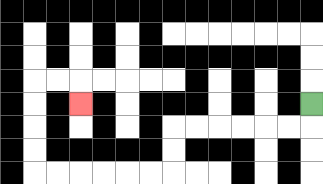{'start': '[13, 4]', 'end': '[3, 4]', 'path_directions': 'D,L,L,L,L,L,L,D,D,L,L,L,L,L,L,U,U,U,U,R,R,D', 'path_coordinates': '[[13, 4], [13, 5], [12, 5], [11, 5], [10, 5], [9, 5], [8, 5], [7, 5], [7, 6], [7, 7], [6, 7], [5, 7], [4, 7], [3, 7], [2, 7], [1, 7], [1, 6], [1, 5], [1, 4], [1, 3], [2, 3], [3, 3], [3, 4]]'}